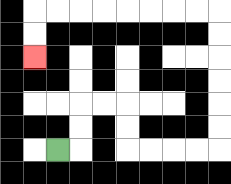{'start': '[2, 6]', 'end': '[1, 2]', 'path_directions': 'R,U,U,R,R,D,D,R,R,R,R,U,U,U,U,U,U,L,L,L,L,L,L,L,L,D,D', 'path_coordinates': '[[2, 6], [3, 6], [3, 5], [3, 4], [4, 4], [5, 4], [5, 5], [5, 6], [6, 6], [7, 6], [8, 6], [9, 6], [9, 5], [9, 4], [9, 3], [9, 2], [9, 1], [9, 0], [8, 0], [7, 0], [6, 0], [5, 0], [4, 0], [3, 0], [2, 0], [1, 0], [1, 1], [1, 2]]'}